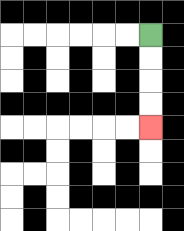{'start': '[6, 1]', 'end': '[6, 5]', 'path_directions': 'D,D,D,D', 'path_coordinates': '[[6, 1], [6, 2], [6, 3], [6, 4], [6, 5]]'}